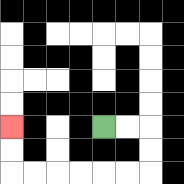{'start': '[4, 5]', 'end': '[0, 5]', 'path_directions': 'R,R,D,D,L,L,L,L,L,L,U,U', 'path_coordinates': '[[4, 5], [5, 5], [6, 5], [6, 6], [6, 7], [5, 7], [4, 7], [3, 7], [2, 7], [1, 7], [0, 7], [0, 6], [0, 5]]'}